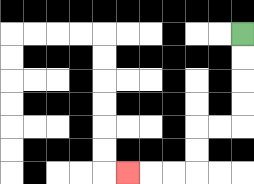{'start': '[10, 1]', 'end': '[5, 7]', 'path_directions': 'D,D,D,D,L,L,D,D,L,L,L', 'path_coordinates': '[[10, 1], [10, 2], [10, 3], [10, 4], [10, 5], [9, 5], [8, 5], [8, 6], [8, 7], [7, 7], [6, 7], [5, 7]]'}